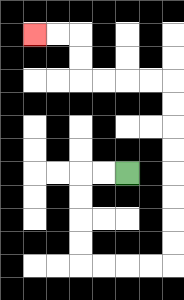{'start': '[5, 7]', 'end': '[1, 1]', 'path_directions': 'L,L,D,D,D,D,R,R,R,R,U,U,U,U,U,U,U,U,L,L,L,L,U,U,L,L', 'path_coordinates': '[[5, 7], [4, 7], [3, 7], [3, 8], [3, 9], [3, 10], [3, 11], [4, 11], [5, 11], [6, 11], [7, 11], [7, 10], [7, 9], [7, 8], [7, 7], [7, 6], [7, 5], [7, 4], [7, 3], [6, 3], [5, 3], [4, 3], [3, 3], [3, 2], [3, 1], [2, 1], [1, 1]]'}